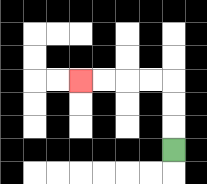{'start': '[7, 6]', 'end': '[3, 3]', 'path_directions': 'U,U,U,L,L,L,L', 'path_coordinates': '[[7, 6], [7, 5], [7, 4], [7, 3], [6, 3], [5, 3], [4, 3], [3, 3]]'}